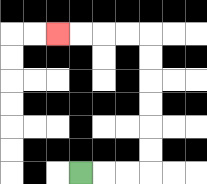{'start': '[3, 7]', 'end': '[2, 1]', 'path_directions': 'R,R,R,U,U,U,U,U,U,L,L,L,L', 'path_coordinates': '[[3, 7], [4, 7], [5, 7], [6, 7], [6, 6], [6, 5], [6, 4], [6, 3], [6, 2], [6, 1], [5, 1], [4, 1], [3, 1], [2, 1]]'}